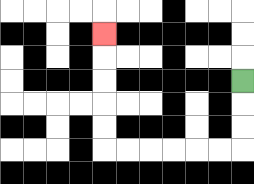{'start': '[10, 3]', 'end': '[4, 1]', 'path_directions': 'D,D,D,L,L,L,L,L,L,U,U,U,U,U', 'path_coordinates': '[[10, 3], [10, 4], [10, 5], [10, 6], [9, 6], [8, 6], [7, 6], [6, 6], [5, 6], [4, 6], [4, 5], [4, 4], [4, 3], [4, 2], [4, 1]]'}